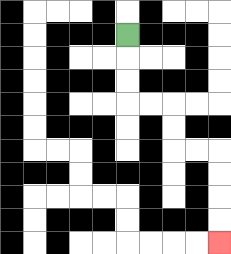{'start': '[5, 1]', 'end': '[9, 10]', 'path_directions': 'D,D,D,R,R,D,D,R,R,D,D,D,D', 'path_coordinates': '[[5, 1], [5, 2], [5, 3], [5, 4], [6, 4], [7, 4], [7, 5], [7, 6], [8, 6], [9, 6], [9, 7], [9, 8], [9, 9], [9, 10]]'}